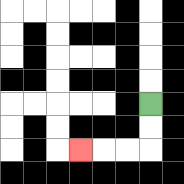{'start': '[6, 4]', 'end': '[3, 6]', 'path_directions': 'D,D,L,L,L', 'path_coordinates': '[[6, 4], [6, 5], [6, 6], [5, 6], [4, 6], [3, 6]]'}